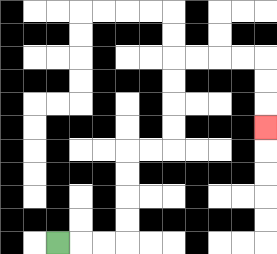{'start': '[2, 10]', 'end': '[11, 5]', 'path_directions': 'R,R,R,U,U,U,U,R,R,U,U,U,U,R,R,R,R,D,D,D', 'path_coordinates': '[[2, 10], [3, 10], [4, 10], [5, 10], [5, 9], [5, 8], [5, 7], [5, 6], [6, 6], [7, 6], [7, 5], [7, 4], [7, 3], [7, 2], [8, 2], [9, 2], [10, 2], [11, 2], [11, 3], [11, 4], [11, 5]]'}